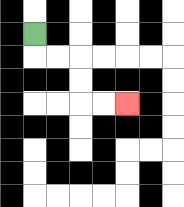{'start': '[1, 1]', 'end': '[5, 4]', 'path_directions': 'D,R,R,D,D,R,R', 'path_coordinates': '[[1, 1], [1, 2], [2, 2], [3, 2], [3, 3], [3, 4], [4, 4], [5, 4]]'}